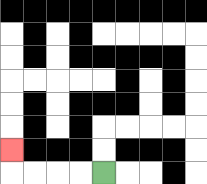{'start': '[4, 7]', 'end': '[0, 6]', 'path_directions': 'L,L,L,L,U', 'path_coordinates': '[[4, 7], [3, 7], [2, 7], [1, 7], [0, 7], [0, 6]]'}